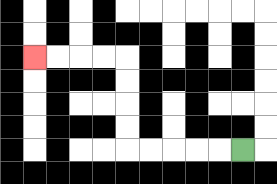{'start': '[10, 6]', 'end': '[1, 2]', 'path_directions': 'L,L,L,L,L,U,U,U,U,L,L,L,L', 'path_coordinates': '[[10, 6], [9, 6], [8, 6], [7, 6], [6, 6], [5, 6], [5, 5], [5, 4], [5, 3], [5, 2], [4, 2], [3, 2], [2, 2], [1, 2]]'}